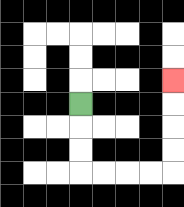{'start': '[3, 4]', 'end': '[7, 3]', 'path_directions': 'D,D,D,R,R,R,R,U,U,U,U', 'path_coordinates': '[[3, 4], [3, 5], [3, 6], [3, 7], [4, 7], [5, 7], [6, 7], [7, 7], [7, 6], [7, 5], [7, 4], [7, 3]]'}